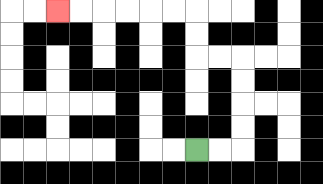{'start': '[8, 6]', 'end': '[2, 0]', 'path_directions': 'R,R,U,U,U,U,L,L,U,U,L,L,L,L,L,L', 'path_coordinates': '[[8, 6], [9, 6], [10, 6], [10, 5], [10, 4], [10, 3], [10, 2], [9, 2], [8, 2], [8, 1], [8, 0], [7, 0], [6, 0], [5, 0], [4, 0], [3, 0], [2, 0]]'}